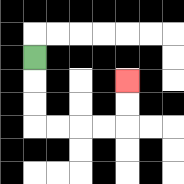{'start': '[1, 2]', 'end': '[5, 3]', 'path_directions': 'D,D,D,R,R,R,R,U,U', 'path_coordinates': '[[1, 2], [1, 3], [1, 4], [1, 5], [2, 5], [3, 5], [4, 5], [5, 5], [5, 4], [5, 3]]'}